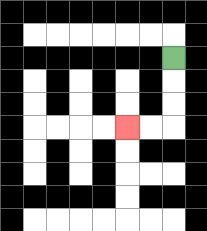{'start': '[7, 2]', 'end': '[5, 5]', 'path_directions': 'D,D,D,L,L', 'path_coordinates': '[[7, 2], [7, 3], [7, 4], [7, 5], [6, 5], [5, 5]]'}